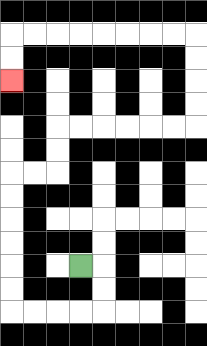{'start': '[3, 11]', 'end': '[0, 3]', 'path_directions': 'R,D,D,L,L,L,L,U,U,U,U,U,U,R,R,U,U,R,R,R,R,R,R,U,U,U,U,L,L,L,L,L,L,L,L,D,D', 'path_coordinates': '[[3, 11], [4, 11], [4, 12], [4, 13], [3, 13], [2, 13], [1, 13], [0, 13], [0, 12], [0, 11], [0, 10], [0, 9], [0, 8], [0, 7], [1, 7], [2, 7], [2, 6], [2, 5], [3, 5], [4, 5], [5, 5], [6, 5], [7, 5], [8, 5], [8, 4], [8, 3], [8, 2], [8, 1], [7, 1], [6, 1], [5, 1], [4, 1], [3, 1], [2, 1], [1, 1], [0, 1], [0, 2], [0, 3]]'}